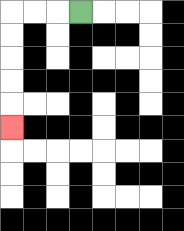{'start': '[3, 0]', 'end': '[0, 5]', 'path_directions': 'L,L,L,D,D,D,D,D', 'path_coordinates': '[[3, 0], [2, 0], [1, 0], [0, 0], [0, 1], [0, 2], [0, 3], [0, 4], [0, 5]]'}